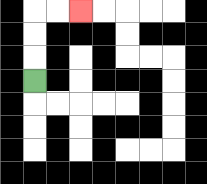{'start': '[1, 3]', 'end': '[3, 0]', 'path_directions': 'U,U,U,R,R', 'path_coordinates': '[[1, 3], [1, 2], [1, 1], [1, 0], [2, 0], [3, 0]]'}